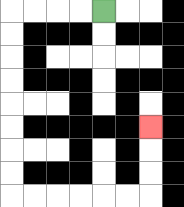{'start': '[4, 0]', 'end': '[6, 5]', 'path_directions': 'L,L,L,L,D,D,D,D,D,D,D,D,R,R,R,R,R,R,U,U,U', 'path_coordinates': '[[4, 0], [3, 0], [2, 0], [1, 0], [0, 0], [0, 1], [0, 2], [0, 3], [0, 4], [0, 5], [0, 6], [0, 7], [0, 8], [1, 8], [2, 8], [3, 8], [4, 8], [5, 8], [6, 8], [6, 7], [6, 6], [6, 5]]'}